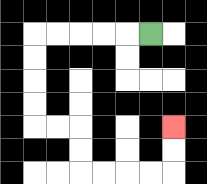{'start': '[6, 1]', 'end': '[7, 5]', 'path_directions': 'L,L,L,L,L,D,D,D,D,R,R,D,D,R,R,R,R,U,U', 'path_coordinates': '[[6, 1], [5, 1], [4, 1], [3, 1], [2, 1], [1, 1], [1, 2], [1, 3], [1, 4], [1, 5], [2, 5], [3, 5], [3, 6], [3, 7], [4, 7], [5, 7], [6, 7], [7, 7], [7, 6], [7, 5]]'}